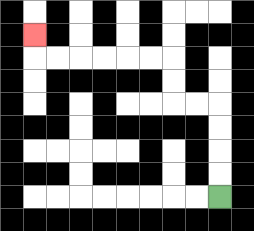{'start': '[9, 8]', 'end': '[1, 1]', 'path_directions': 'U,U,U,U,L,L,U,U,L,L,L,L,L,L,U', 'path_coordinates': '[[9, 8], [9, 7], [9, 6], [9, 5], [9, 4], [8, 4], [7, 4], [7, 3], [7, 2], [6, 2], [5, 2], [4, 2], [3, 2], [2, 2], [1, 2], [1, 1]]'}